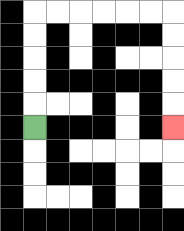{'start': '[1, 5]', 'end': '[7, 5]', 'path_directions': 'U,U,U,U,U,R,R,R,R,R,R,D,D,D,D,D', 'path_coordinates': '[[1, 5], [1, 4], [1, 3], [1, 2], [1, 1], [1, 0], [2, 0], [3, 0], [4, 0], [5, 0], [6, 0], [7, 0], [7, 1], [7, 2], [7, 3], [7, 4], [7, 5]]'}